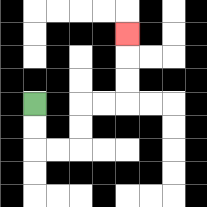{'start': '[1, 4]', 'end': '[5, 1]', 'path_directions': 'D,D,R,R,U,U,R,R,U,U,U', 'path_coordinates': '[[1, 4], [1, 5], [1, 6], [2, 6], [3, 6], [3, 5], [3, 4], [4, 4], [5, 4], [5, 3], [5, 2], [5, 1]]'}